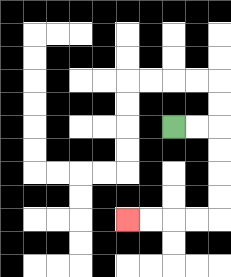{'start': '[7, 5]', 'end': '[5, 9]', 'path_directions': 'R,R,D,D,D,D,L,L,L,L', 'path_coordinates': '[[7, 5], [8, 5], [9, 5], [9, 6], [9, 7], [9, 8], [9, 9], [8, 9], [7, 9], [6, 9], [5, 9]]'}